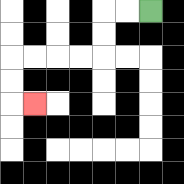{'start': '[6, 0]', 'end': '[1, 4]', 'path_directions': 'L,L,D,D,L,L,L,L,D,D,R', 'path_coordinates': '[[6, 0], [5, 0], [4, 0], [4, 1], [4, 2], [3, 2], [2, 2], [1, 2], [0, 2], [0, 3], [0, 4], [1, 4]]'}